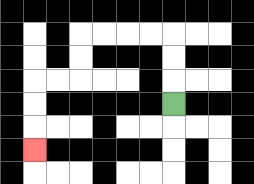{'start': '[7, 4]', 'end': '[1, 6]', 'path_directions': 'U,U,U,L,L,L,L,D,D,L,L,D,D,D', 'path_coordinates': '[[7, 4], [7, 3], [7, 2], [7, 1], [6, 1], [5, 1], [4, 1], [3, 1], [3, 2], [3, 3], [2, 3], [1, 3], [1, 4], [1, 5], [1, 6]]'}